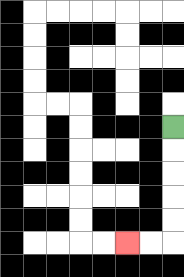{'start': '[7, 5]', 'end': '[5, 10]', 'path_directions': 'D,D,D,D,D,L,L', 'path_coordinates': '[[7, 5], [7, 6], [7, 7], [7, 8], [7, 9], [7, 10], [6, 10], [5, 10]]'}